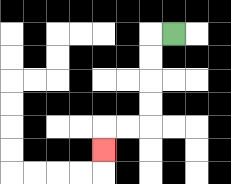{'start': '[7, 1]', 'end': '[4, 6]', 'path_directions': 'L,D,D,D,D,L,L,D', 'path_coordinates': '[[7, 1], [6, 1], [6, 2], [6, 3], [6, 4], [6, 5], [5, 5], [4, 5], [4, 6]]'}